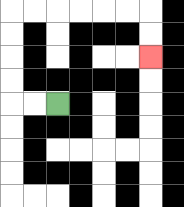{'start': '[2, 4]', 'end': '[6, 2]', 'path_directions': 'L,L,U,U,U,U,R,R,R,R,R,R,D,D', 'path_coordinates': '[[2, 4], [1, 4], [0, 4], [0, 3], [0, 2], [0, 1], [0, 0], [1, 0], [2, 0], [3, 0], [4, 0], [5, 0], [6, 0], [6, 1], [6, 2]]'}